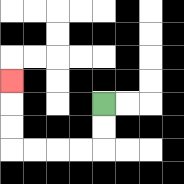{'start': '[4, 4]', 'end': '[0, 3]', 'path_directions': 'D,D,L,L,L,L,U,U,U', 'path_coordinates': '[[4, 4], [4, 5], [4, 6], [3, 6], [2, 6], [1, 6], [0, 6], [0, 5], [0, 4], [0, 3]]'}